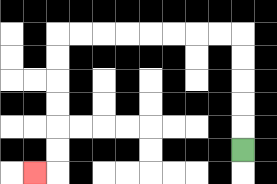{'start': '[10, 6]', 'end': '[1, 7]', 'path_directions': 'U,U,U,U,U,L,L,L,L,L,L,L,L,D,D,D,D,D,D,L', 'path_coordinates': '[[10, 6], [10, 5], [10, 4], [10, 3], [10, 2], [10, 1], [9, 1], [8, 1], [7, 1], [6, 1], [5, 1], [4, 1], [3, 1], [2, 1], [2, 2], [2, 3], [2, 4], [2, 5], [2, 6], [2, 7], [1, 7]]'}